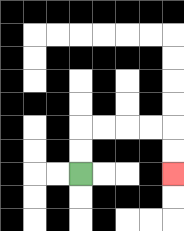{'start': '[3, 7]', 'end': '[7, 7]', 'path_directions': 'U,U,R,R,R,R,D,D', 'path_coordinates': '[[3, 7], [3, 6], [3, 5], [4, 5], [5, 5], [6, 5], [7, 5], [7, 6], [7, 7]]'}